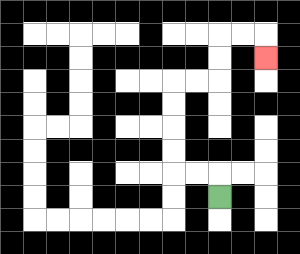{'start': '[9, 8]', 'end': '[11, 2]', 'path_directions': 'U,L,L,U,U,U,U,R,R,U,U,R,R,D', 'path_coordinates': '[[9, 8], [9, 7], [8, 7], [7, 7], [7, 6], [7, 5], [7, 4], [7, 3], [8, 3], [9, 3], [9, 2], [9, 1], [10, 1], [11, 1], [11, 2]]'}